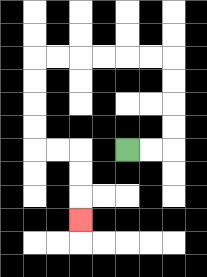{'start': '[5, 6]', 'end': '[3, 9]', 'path_directions': 'R,R,U,U,U,U,L,L,L,L,L,L,D,D,D,D,R,R,D,D,D', 'path_coordinates': '[[5, 6], [6, 6], [7, 6], [7, 5], [7, 4], [7, 3], [7, 2], [6, 2], [5, 2], [4, 2], [3, 2], [2, 2], [1, 2], [1, 3], [1, 4], [1, 5], [1, 6], [2, 6], [3, 6], [3, 7], [3, 8], [3, 9]]'}